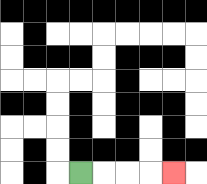{'start': '[3, 7]', 'end': '[7, 7]', 'path_directions': 'R,R,R,R', 'path_coordinates': '[[3, 7], [4, 7], [5, 7], [6, 7], [7, 7]]'}